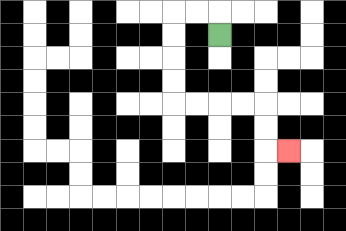{'start': '[9, 1]', 'end': '[12, 6]', 'path_directions': 'U,L,L,D,D,D,D,R,R,R,R,D,D,R', 'path_coordinates': '[[9, 1], [9, 0], [8, 0], [7, 0], [7, 1], [7, 2], [7, 3], [7, 4], [8, 4], [9, 4], [10, 4], [11, 4], [11, 5], [11, 6], [12, 6]]'}